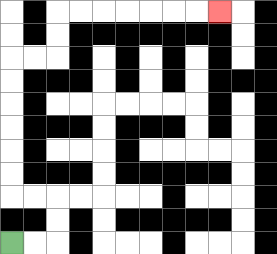{'start': '[0, 10]', 'end': '[9, 0]', 'path_directions': 'R,R,U,U,L,L,U,U,U,U,U,U,R,R,U,U,R,R,R,R,R,R,R', 'path_coordinates': '[[0, 10], [1, 10], [2, 10], [2, 9], [2, 8], [1, 8], [0, 8], [0, 7], [0, 6], [0, 5], [0, 4], [0, 3], [0, 2], [1, 2], [2, 2], [2, 1], [2, 0], [3, 0], [4, 0], [5, 0], [6, 0], [7, 0], [8, 0], [9, 0]]'}